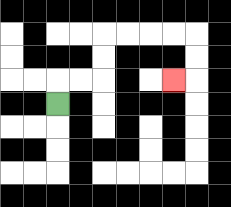{'start': '[2, 4]', 'end': '[7, 3]', 'path_directions': 'U,R,R,U,U,R,R,R,R,D,D,L', 'path_coordinates': '[[2, 4], [2, 3], [3, 3], [4, 3], [4, 2], [4, 1], [5, 1], [6, 1], [7, 1], [8, 1], [8, 2], [8, 3], [7, 3]]'}